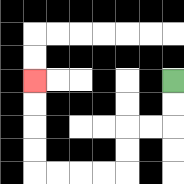{'start': '[7, 3]', 'end': '[1, 3]', 'path_directions': 'D,D,L,L,D,D,L,L,L,L,U,U,U,U', 'path_coordinates': '[[7, 3], [7, 4], [7, 5], [6, 5], [5, 5], [5, 6], [5, 7], [4, 7], [3, 7], [2, 7], [1, 7], [1, 6], [1, 5], [1, 4], [1, 3]]'}